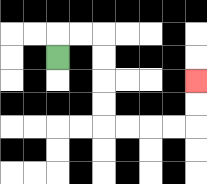{'start': '[2, 2]', 'end': '[8, 3]', 'path_directions': 'U,R,R,D,D,D,D,R,R,R,R,U,U', 'path_coordinates': '[[2, 2], [2, 1], [3, 1], [4, 1], [4, 2], [4, 3], [4, 4], [4, 5], [5, 5], [6, 5], [7, 5], [8, 5], [8, 4], [8, 3]]'}